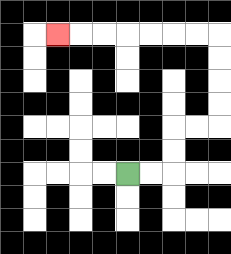{'start': '[5, 7]', 'end': '[2, 1]', 'path_directions': 'R,R,U,U,R,R,U,U,U,U,L,L,L,L,L,L,L', 'path_coordinates': '[[5, 7], [6, 7], [7, 7], [7, 6], [7, 5], [8, 5], [9, 5], [9, 4], [9, 3], [9, 2], [9, 1], [8, 1], [7, 1], [6, 1], [5, 1], [4, 1], [3, 1], [2, 1]]'}